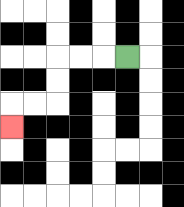{'start': '[5, 2]', 'end': '[0, 5]', 'path_directions': 'L,L,L,D,D,L,L,D', 'path_coordinates': '[[5, 2], [4, 2], [3, 2], [2, 2], [2, 3], [2, 4], [1, 4], [0, 4], [0, 5]]'}